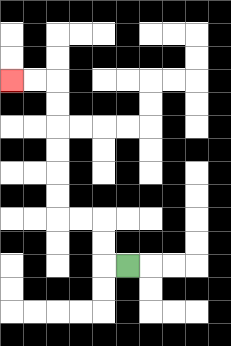{'start': '[5, 11]', 'end': '[0, 3]', 'path_directions': 'L,U,U,L,L,U,U,U,U,U,U,L,L', 'path_coordinates': '[[5, 11], [4, 11], [4, 10], [4, 9], [3, 9], [2, 9], [2, 8], [2, 7], [2, 6], [2, 5], [2, 4], [2, 3], [1, 3], [0, 3]]'}